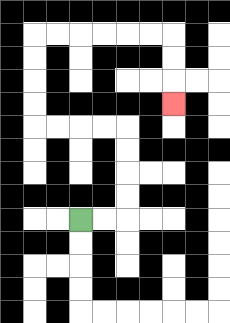{'start': '[3, 9]', 'end': '[7, 4]', 'path_directions': 'R,R,U,U,U,U,L,L,L,L,U,U,U,U,R,R,R,R,R,R,D,D,D', 'path_coordinates': '[[3, 9], [4, 9], [5, 9], [5, 8], [5, 7], [5, 6], [5, 5], [4, 5], [3, 5], [2, 5], [1, 5], [1, 4], [1, 3], [1, 2], [1, 1], [2, 1], [3, 1], [4, 1], [5, 1], [6, 1], [7, 1], [7, 2], [7, 3], [7, 4]]'}